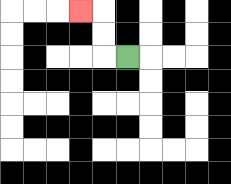{'start': '[5, 2]', 'end': '[3, 0]', 'path_directions': 'L,U,U,L', 'path_coordinates': '[[5, 2], [4, 2], [4, 1], [4, 0], [3, 0]]'}